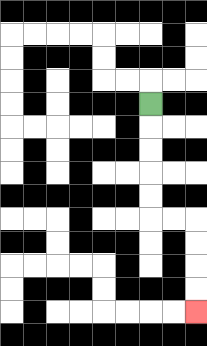{'start': '[6, 4]', 'end': '[8, 13]', 'path_directions': 'D,D,D,D,D,R,R,D,D,D,D', 'path_coordinates': '[[6, 4], [6, 5], [6, 6], [6, 7], [6, 8], [6, 9], [7, 9], [8, 9], [8, 10], [8, 11], [8, 12], [8, 13]]'}